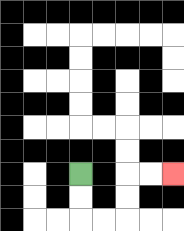{'start': '[3, 7]', 'end': '[7, 7]', 'path_directions': 'D,D,R,R,U,U,R,R', 'path_coordinates': '[[3, 7], [3, 8], [3, 9], [4, 9], [5, 9], [5, 8], [5, 7], [6, 7], [7, 7]]'}